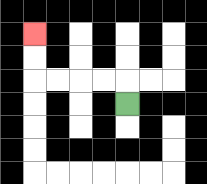{'start': '[5, 4]', 'end': '[1, 1]', 'path_directions': 'U,L,L,L,L,U,U', 'path_coordinates': '[[5, 4], [5, 3], [4, 3], [3, 3], [2, 3], [1, 3], [1, 2], [1, 1]]'}